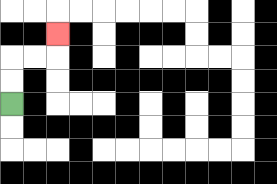{'start': '[0, 4]', 'end': '[2, 1]', 'path_directions': 'U,U,R,R,U', 'path_coordinates': '[[0, 4], [0, 3], [0, 2], [1, 2], [2, 2], [2, 1]]'}